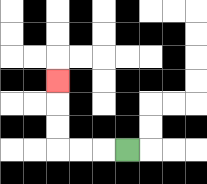{'start': '[5, 6]', 'end': '[2, 3]', 'path_directions': 'L,L,L,U,U,U', 'path_coordinates': '[[5, 6], [4, 6], [3, 6], [2, 6], [2, 5], [2, 4], [2, 3]]'}